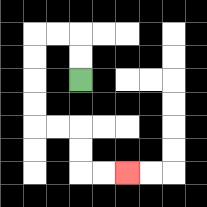{'start': '[3, 3]', 'end': '[5, 7]', 'path_directions': 'U,U,L,L,D,D,D,D,R,R,D,D,R,R', 'path_coordinates': '[[3, 3], [3, 2], [3, 1], [2, 1], [1, 1], [1, 2], [1, 3], [1, 4], [1, 5], [2, 5], [3, 5], [3, 6], [3, 7], [4, 7], [5, 7]]'}